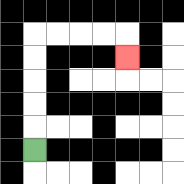{'start': '[1, 6]', 'end': '[5, 2]', 'path_directions': 'U,U,U,U,U,R,R,R,R,D', 'path_coordinates': '[[1, 6], [1, 5], [1, 4], [1, 3], [1, 2], [1, 1], [2, 1], [3, 1], [4, 1], [5, 1], [5, 2]]'}